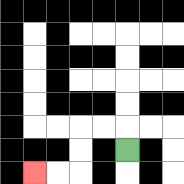{'start': '[5, 6]', 'end': '[1, 7]', 'path_directions': 'U,L,L,D,D,L,L', 'path_coordinates': '[[5, 6], [5, 5], [4, 5], [3, 5], [3, 6], [3, 7], [2, 7], [1, 7]]'}